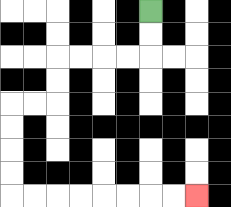{'start': '[6, 0]', 'end': '[8, 8]', 'path_directions': 'D,D,L,L,L,L,D,D,L,L,D,D,D,D,R,R,R,R,R,R,R,R', 'path_coordinates': '[[6, 0], [6, 1], [6, 2], [5, 2], [4, 2], [3, 2], [2, 2], [2, 3], [2, 4], [1, 4], [0, 4], [0, 5], [0, 6], [0, 7], [0, 8], [1, 8], [2, 8], [3, 8], [4, 8], [5, 8], [6, 8], [7, 8], [8, 8]]'}